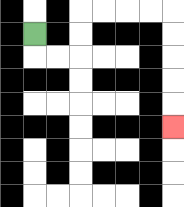{'start': '[1, 1]', 'end': '[7, 5]', 'path_directions': 'D,R,R,U,U,R,R,R,R,D,D,D,D,D', 'path_coordinates': '[[1, 1], [1, 2], [2, 2], [3, 2], [3, 1], [3, 0], [4, 0], [5, 0], [6, 0], [7, 0], [7, 1], [7, 2], [7, 3], [7, 4], [7, 5]]'}